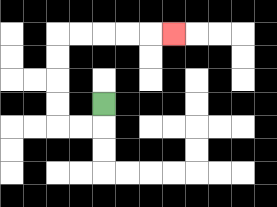{'start': '[4, 4]', 'end': '[7, 1]', 'path_directions': 'D,L,L,U,U,U,U,R,R,R,R,R', 'path_coordinates': '[[4, 4], [4, 5], [3, 5], [2, 5], [2, 4], [2, 3], [2, 2], [2, 1], [3, 1], [4, 1], [5, 1], [6, 1], [7, 1]]'}